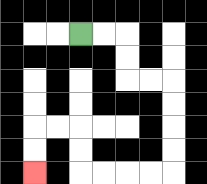{'start': '[3, 1]', 'end': '[1, 7]', 'path_directions': 'R,R,D,D,R,R,D,D,D,D,L,L,L,L,U,U,L,L,D,D', 'path_coordinates': '[[3, 1], [4, 1], [5, 1], [5, 2], [5, 3], [6, 3], [7, 3], [7, 4], [7, 5], [7, 6], [7, 7], [6, 7], [5, 7], [4, 7], [3, 7], [3, 6], [3, 5], [2, 5], [1, 5], [1, 6], [1, 7]]'}